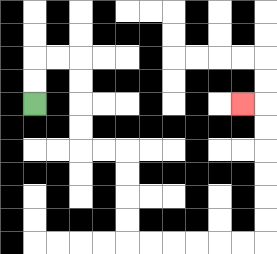{'start': '[1, 4]', 'end': '[10, 4]', 'path_directions': 'U,U,R,R,D,D,D,D,R,R,D,D,D,D,R,R,R,R,R,R,U,U,U,U,U,U,L', 'path_coordinates': '[[1, 4], [1, 3], [1, 2], [2, 2], [3, 2], [3, 3], [3, 4], [3, 5], [3, 6], [4, 6], [5, 6], [5, 7], [5, 8], [5, 9], [5, 10], [6, 10], [7, 10], [8, 10], [9, 10], [10, 10], [11, 10], [11, 9], [11, 8], [11, 7], [11, 6], [11, 5], [11, 4], [10, 4]]'}